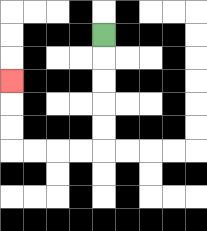{'start': '[4, 1]', 'end': '[0, 3]', 'path_directions': 'D,D,D,D,D,L,L,L,L,U,U,U', 'path_coordinates': '[[4, 1], [4, 2], [4, 3], [4, 4], [4, 5], [4, 6], [3, 6], [2, 6], [1, 6], [0, 6], [0, 5], [0, 4], [0, 3]]'}